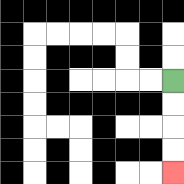{'start': '[7, 3]', 'end': '[7, 7]', 'path_directions': 'D,D,D,D', 'path_coordinates': '[[7, 3], [7, 4], [7, 5], [7, 6], [7, 7]]'}